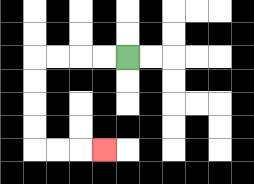{'start': '[5, 2]', 'end': '[4, 6]', 'path_directions': 'L,L,L,L,D,D,D,D,R,R,R', 'path_coordinates': '[[5, 2], [4, 2], [3, 2], [2, 2], [1, 2], [1, 3], [1, 4], [1, 5], [1, 6], [2, 6], [3, 6], [4, 6]]'}